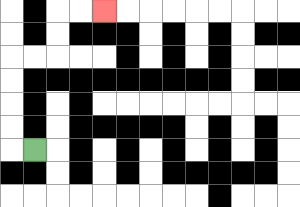{'start': '[1, 6]', 'end': '[4, 0]', 'path_directions': 'L,U,U,U,U,R,R,U,U,R,R', 'path_coordinates': '[[1, 6], [0, 6], [0, 5], [0, 4], [0, 3], [0, 2], [1, 2], [2, 2], [2, 1], [2, 0], [3, 0], [4, 0]]'}